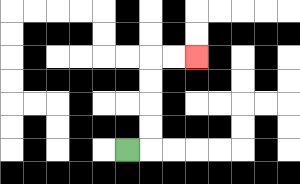{'start': '[5, 6]', 'end': '[8, 2]', 'path_directions': 'R,U,U,U,U,R,R', 'path_coordinates': '[[5, 6], [6, 6], [6, 5], [6, 4], [6, 3], [6, 2], [7, 2], [8, 2]]'}